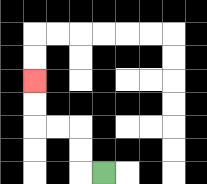{'start': '[4, 7]', 'end': '[1, 3]', 'path_directions': 'L,U,U,L,L,U,U', 'path_coordinates': '[[4, 7], [3, 7], [3, 6], [3, 5], [2, 5], [1, 5], [1, 4], [1, 3]]'}